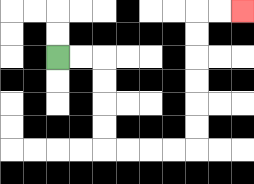{'start': '[2, 2]', 'end': '[10, 0]', 'path_directions': 'R,R,D,D,D,D,R,R,R,R,U,U,U,U,U,U,R,R', 'path_coordinates': '[[2, 2], [3, 2], [4, 2], [4, 3], [4, 4], [4, 5], [4, 6], [5, 6], [6, 6], [7, 6], [8, 6], [8, 5], [8, 4], [8, 3], [8, 2], [8, 1], [8, 0], [9, 0], [10, 0]]'}